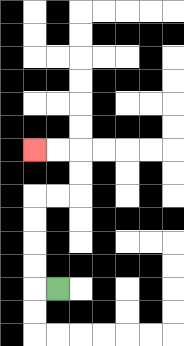{'start': '[2, 12]', 'end': '[1, 6]', 'path_directions': 'L,U,U,U,U,R,R,U,U,L,L', 'path_coordinates': '[[2, 12], [1, 12], [1, 11], [1, 10], [1, 9], [1, 8], [2, 8], [3, 8], [3, 7], [3, 6], [2, 6], [1, 6]]'}